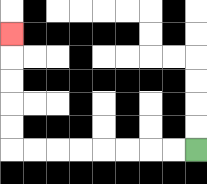{'start': '[8, 6]', 'end': '[0, 1]', 'path_directions': 'L,L,L,L,L,L,L,L,U,U,U,U,U', 'path_coordinates': '[[8, 6], [7, 6], [6, 6], [5, 6], [4, 6], [3, 6], [2, 6], [1, 6], [0, 6], [0, 5], [0, 4], [0, 3], [0, 2], [0, 1]]'}